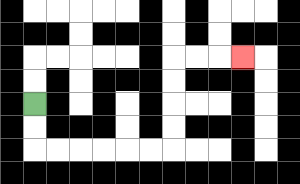{'start': '[1, 4]', 'end': '[10, 2]', 'path_directions': 'D,D,R,R,R,R,R,R,U,U,U,U,R,R,R', 'path_coordinates': '[[1, 4], [1, 5], [1, 6], [2, 6], [3, 6], [4, 6], [5, 6], [6, 6], [7, 6], [7, 5], [7, 4], [7, 3], [7, 2], [8, 2], [9, 2], [10, 2]]'}